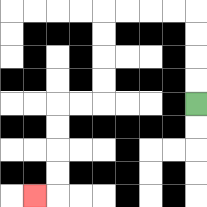{'start': '[8, 4]', 'end': '[1, 8]', 'path_directions': 'U,U,U,U,L,L,L,L,D,D,D,D,L,L,D,D,D,D,L', 'path_coordinates': '[[8, 4], [8, 3], [8, 2], [8, 1], [8, 0], [7, 0], [6, 0], [5, 0], [4, 0], [4, 1], [4, 2], [4, 3], [4, 4], [3, 4], [2, 4], [2, 5], [2, 6], [2, 7], [2, 8], [1, 8]]'}